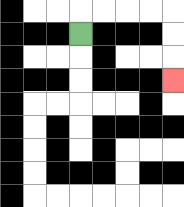{'start': '[3, 1]', 'end': '[7, 3]', 'path_directions': 'U,R,R,R,R,D,D,D', 'path_coordinates': '[[3, 1], [3, 0], [4, 0], [5, 0], [6, 0], [7, 0], [7, 1], [7, 2], [7, 3]]'}